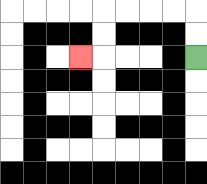{'start': '[8, 2]', 'end': '[3, 2]', 'path_directions': 'U,U,L,L,L,L,D,D,L', 'path_coordinates': '[[8, 2], [8, 1], [8, 0], [7, 0], [6, 0], [5, 0], [4, 0], [4, 1], [4, 2], [3, 2]]'}